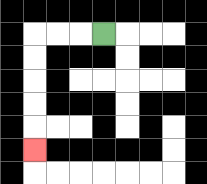{'start': '[4, 1]', 'end': '[1, 6]', 'path_directions': 'L,L,L,D,D,D,D,D', 'path_coordinates': '[[4, 1], [3, 1], [2, 1], [1, 1], [1, 2], [1, 3], [1, 4], [1, 5], [1, 6]]'}